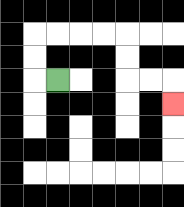{'start': '[2, 3]', 'end': '[7, 4]', 'path_directions': 'L,U,U,R,R,R,R,D,D,R,R,D', 'path_coordinates': '[[2, 3], [1, 3], [1, 2], [1, 1], [2, 1], [3, 1], [4, 1], [5, 1], [5, 2], [5, 3], [6, 3], [7, 3], [7, 4]]'}